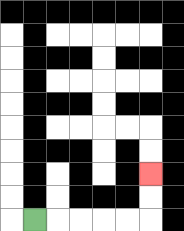{'start': '[1, 9]', 'end': '[6, 7]', 'path_directions': 'R,R,R,R,R,U,U', 'path_coordinates': '[[1, 9], [2, 9], [3, 9], [4, 9], [5, 9], [6, 9], [6, 8], [6, 7]]'}